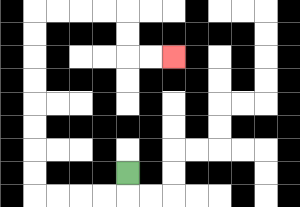{'start': '[5, 7]', 'end': '[7, 2]', 'path_directions': 'D,L,L,L,L,U,U,U,U,U,U,U,U,R,R,R,R,D,D,R,R', 'path_coordinates': '[[5, 7], [5, 8], [4, 8], [3, 8], [2, 8], [1, 8], [1, 7], [1, 6], [1, 5], [1, 4], [1, 3], [1, 2], [1, 1], [1, 0], [2, 0], [3, 0], [4, 0], [5, 0], [5, 1], [5, 2], [6, 2], [7, 2]]'}